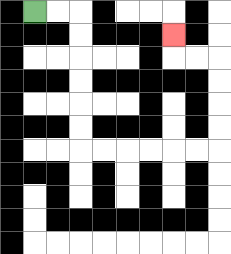{'start': '[1, 0]', 'end': '[7, 1]', 'path_directions': 'R,R,D,D,D,D,D,D,R,R,R,R,R,R,U,U,U,U,L,L,U', 'path_coordinates': '[[1, 0], [2, 0], [3, 0], [3, 1], [3, 2], [3, 3], [3, 4], [3, 5], [3, 6], [4, 6], [5, 6], [6, 6], [7, 6], [8, 6], [9, 6], [9, 5], [9, 4], [9, 3], [9, 2], [8, 2], [7, 2], [7, 1]]'}